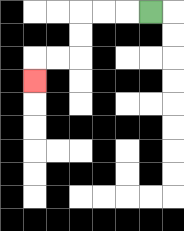{'start': '[6, 0]', 'end': '[1, 3]', 'path_directions': 'L,L,L,D,D,L,L,D', 'path_coordinates': '[[6, 0], [5, 0], [4, 0], [3, 0], [3, 1], [3, 2], [2, 2], [1, 2], [1, 3]]'}